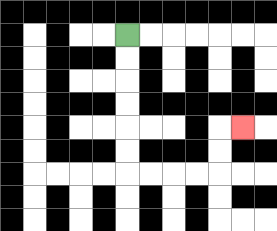{'start': '[5, 1]', 'end': '[10, 5]', 'path_directions': 'D,D,D,D,D,D,R,R,R,R,U,U,R', 'path_coordinates': '[[5, 1], [5, 2], [5, 3], [5, 4], [5, 5], [5, 6], [5, 7], [6, 7], [7, 7], [8, 7], [9, 7], [9, 6], [9, 5], [10, 5]]'}